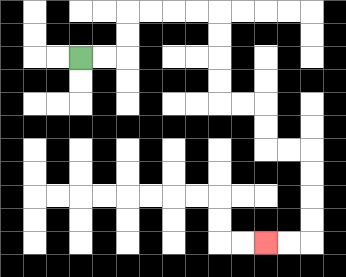{'start': '[3, 2]', 'end': '[11, 10]', 'path_directions': 'R,R,U,U,R,R,R,R,D,D,D,D,R,R,D,D,R,R,D,D,D,D,L,L', 'path_coordinates': '[[3, 2], [4, 2], [5, 2], [5, 1], [5, 0], [6, 0], [7, 0], [8, 0], [9, 0], [9, 1], [9, 2], [9, 3], [9, 4], [10, 4], [11, 4], [11, 5], [11, 6], [12, 6], [13, 6], [13, 7], [13, 8], [13, 9], [13, 10], [12, 10], [11, 10]]'}